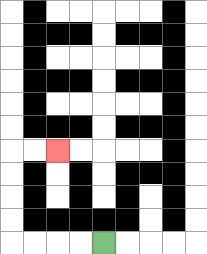{'start': '[4, 10]', 'end': '[2, 6]', 'path_directions': 'L,L,L,L,U,U,U,U,R,R', 'path_coordinates': '[[4, 10], [3, 10], [2, 10], [1, 10], [0, 10], [0, 9], [0, 8], [0, 7], [0, 6], [1, 6], [2, 6]]'}